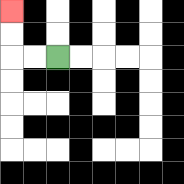{'start': '[2, 2]', 'end': '[0, 0]', 'path_directions': 'L,L,U,U', 'path_coordinates': '[[2, 2], [1, 2], [0, 2], [0, 1], [0, 0]]'}